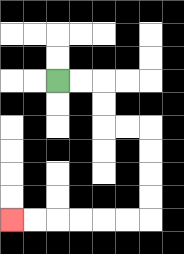{'start': '[2, 3]', 'end': '[0, 9]', 'path_directions': 'R,R,D,D,R,R,D,D,D,D,L,L,L,L,L,L', 'path_coordinates': '[[2, 3], [3, 3], [4, 3], [4, 4], [4, 5], [5, 5], [6, 5], [6, 6], [6, 7], [6, 8], [6, 9], [5, 9], [4, 9], [3, 9], [2, 9], [1, 9], [0, 9]]'}